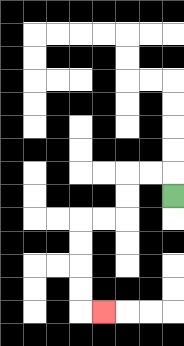{'start': '[7, 8]', 'end': '[4, 13]', 'path_directions': 'U,L,L,D,D,L,L,D,D,D,D,R', 'path_coordinates': '[[7, 8], [7, 7], [6, 7], [5, 7], [5, 8], [5, 9], [4, 9], [3, 9], [3, 10], [3, 11], [3, 12], [3, 13], [4, 13]]'}